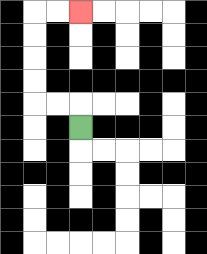{'start': '[3, 5]', 'end': '[3, 0]', 'path_directions': 'U,L,L,U,U,U,U,R,R', 'path_coordinates': '[[3, 5], [3, 4], [2, 4], [1, 4], [1, 3], [1, 2], [1, 1], [1, 0], [2, 0], [3, 0]]'}